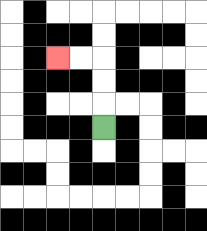{'start': '[4, 5]', 'end': '[2, 2]', 'path_directions': 'U,U,U,L,L', 'path_coordinates': '[[4, 5], [4, 4], [4, 3], [4, 2], [3, 2], [2, 2]]'}